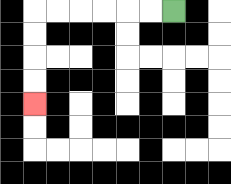{'start': '[7, 0]', 'end': '[1, 4]', 'path_directions': 'L,L,L,L,L,L,D,D,D,D', 'path_coordinates': '[[7, 0], [6, 0], [5, 0], [4, 0], [3, 0], [2, 0], [1, 0], [1, 1], [1, 2], [1, 3], [1, 4]]'}